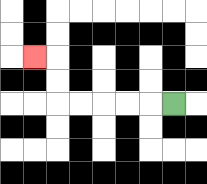{'start': '[7, 4]', 'end': '[1, 2]', 'path_directions': 'L,L,L,L,L,U,U,L', 'path_coordinates': '[[7, 4], [6, 4], [5, 4], [4, 4], [3, 4], [2, 4], [2, 3], [2, 2], [1, 2]]'}